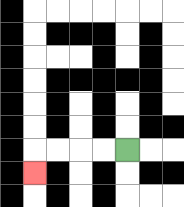{'start': '[5, 6]', 'end': '[1, 7]', 'path_directions': 'L,L,L,L,D', 'path_coordinates': '[[5, 6], [4, 6], [3, 6], [2, 6], [1, 6], [1, 7]]'}